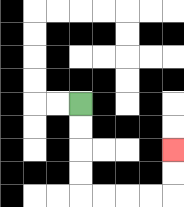{'start': '[3, 4]', 'end': '[7, 6]', 'path_directions': 'D,D,D,D,R,R,R,R,U,U', 'path_coordinates': '[[3, 4], [3, 5], [3, 6], [3, 7], [3, 8], [4, 8], [5, 8], [6, 8], [7, 8], [7, 7], [7, 6]]'}